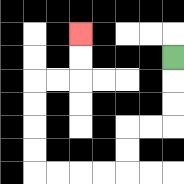{'start': '[7, 2]', 'end': '[3, 1]', 'path_directions': 'D,D,D,L,L,D,D,L,L,L,L,U,U,U,U,R,R,U,U', 'path_coordinates': '[[7, 2], [7, 3], [7, 4], [7, 5], [6, 5], [5, 5], [5, 6], [5, 7], [4, 7], [3, 7], [2, 7], [1, 7], [1, 6], [1, 5], [1, 4], [1, 3], [2, 3], [3, 3], [3, 2], [3, 1]]'}